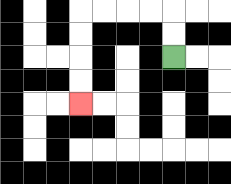{'start': '[7, 2]', 'end': '[3, 4]', 'path_directions': 'U,U,L,L,L,L,D,D,D,D', 'path_coordinates': '[[7, 2], [7, 1], [7, 0], [6, 0], [5, 0], [4, 0], [3, 0], [3, 1], [3, 2], [3, 3], [3, 4]]'}